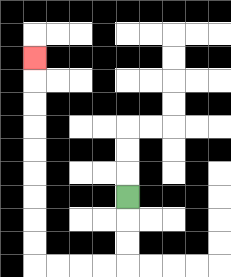{'start': '[5, 8]', 'end': '[1, 2]', 'path_directions': 'D,D,D,L,L,L,L,U,U,U,U,U,U,U,U,U', 'path_coordinates': '[[5, 8], [5, 9], [5, 10], [5, 11], [4, 11], [3, 11], [2, 11], [1, 11], [1, 10], [1, 9], [1, 8], [1, 7], [1, 6], [1, 5], [1, 4], [1, 3], [1, 2]]'}